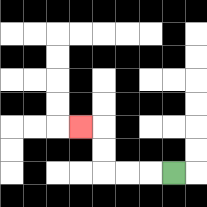{'start': '[7, 7]', 'end': '[3, 5]', 'path_directions': 'L,L,L,U,U,L', 'path_coordinates': '[[7, 7], [6, 7], [5, 7], [4, 7], [4, 6], [4, 5], [3, 5]]'}